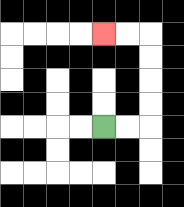{'start': '[4, 5]', 'end': '[4, 1]', 'path_directions': 'R,R,U,U,U,U,L,L', 'path_coordinates': '[[4, 5], [5, 5], [6, 5], [6, 4], [6, 3], [6, 2], [6, 1], [5, 1], [4, 1]]'}